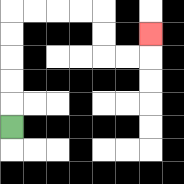{'start': '[0, 5]', 'end': '[6, 1]', 'path_directions': 'U,U,U,U,U,R,R,R,R,D,D,R,R,U', 'path_coordinates': '[[0, 5], [0, 4], [0, 3], [0, 2], [0, 1], [0, 0], [1, 0], [2, 0], [3, 0], [4, 0], [4, 1], [4, 2], [5, 2], [6, 2], [6, 1]]'}